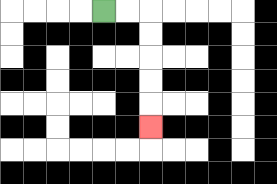{'start': '[4, 0]', 'end': '[6, 5]', 'path_directions': 'R,R,D,D,D,D,D', 'path_coordinates': '[[4, 0], [5, 0], [6, 0], [6, 1], [6, 2], [6, 3], [6, 4], [6, 5]]'}